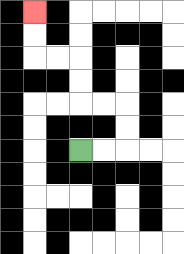{'start': '[3, 6]', 'end': '[1, 0]', 'path_directions': 'R,R,U,U,L,L,U,U,L,L,U,U', 'path_coordinates': '[[3, 6], [4, 6], [5, 6], [5, 5], [5, 4], [4, 4], [3, 4], [3, 3], [3, 2], [2, 2], [1, 2], [1, 1], [1, 0]]'}